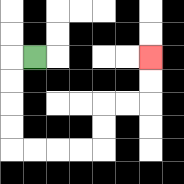{'start': '[1, 2]', 'end': '[6, 2]', 'path_directions': 'L,D,D,D,D,R,R,R,R,U,U,R,R,U,U', 'path_coordinates': '[[1, 2], [0, 2], [0, 3], [0, 4], [0, 5], [0, 6], [1, 6], [2, 6], [3, 6], [4, 6], [4, 5], [4, 4], [5, 4], [6, 4], [6, 3], [6, 2]]'}